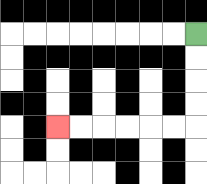{'start': '[8, 1]', 'end': '[2, 5]', 'path_directions': 'D,D,D,D,L,L,L,L,L,L', 'path_coordinates': '[[8, 1], [8, 2], [8, 3], [8, 4], [8, 5], [7, 5], [6, 5], [5, 5], [4, 5], [3, 5], [2, 5]]'}